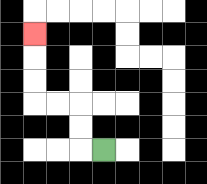{'start': '[4, 6]', 'end': '[1, 1]', 'path_directions': 'L,U,U,L,L,U,U,U', 'path_coordinates': '[[4, 6], [3, 6], [3, 5], [3, 4], [2, 4], [1, 4], [1, 3], [1, 2], [1, 1]]'}